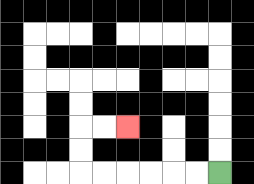{'start': '[9, 7]', 'end': '[5, 5]', 'path_directions': 'L,L,L,L,L,L,U,U,R,R', 'path_coordinates': '[[9, 7], [8, 7], [7, 7], [6, 7], [5, 7], [4, 7], [3, 7], [3, 6], [3, 5], [4, 5], [5, 5]]'}